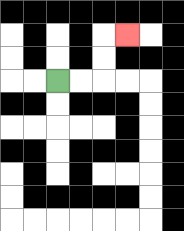{'start': '[2, 3]', 'end': '[5, 1]', 'path_directions': 'R,R,U,U,R', 'path_coordinates': '[[2, 3], [3, 3], [4, 3], [4, 2], [4, 1], [5, 1]]'}